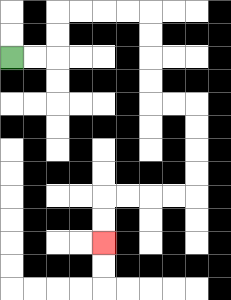{'start': '[0, 2]', 'end': '[4, 10]', 'path_directions': 'R,R,U,U,R,R,R,R,D,D,D,D,R,R,D,D,D,D,L,L,L,L,D,D', 'path_coordinates': '[[0, 2], [1, 2], [2, 2], [2, 1], [2, 0], [3, 0], [4, 0], [5, 0], [6, 0], [6, 1], [6, 2], [6, 3], [6, 4], [7, 4], [8, 4], [8, 5], [8, 6], [8, 7], [8, 8], [7, 8], [6, 8], [5, 8], [4, 8], [4, 9], [4, 10]]'}